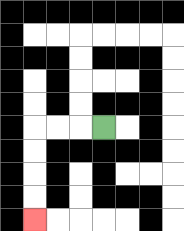{'start': '[4, 5]', 'end': '[1, 9]', 'path_directions': 'L,L,L,D,D,D,D', 'path_coordinates': '[[4, 5], [3, 5], [2, 5], [1, 5], [1, 6], [1, 7], [1, 8], [1, 9]]'}